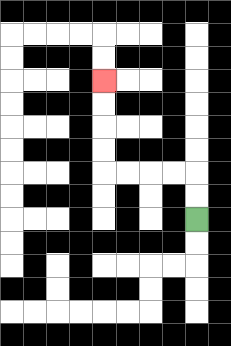{'start': '[8, 9]', 'end': '[4, 3]', 'path_directions': 'U,U,L,L,L,L,U,U,U,U', 'path_coordinates': '[[8, 9], [8, 8], [8, 7], [7, 7], [6, 7], [5, 7], [4, 7], [4, 6], [4, 5], [4, 4], [4, 3]]'}